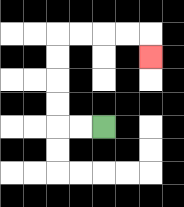{'start': '[4, 5]', 'end': '[6, 2]', 'path_directions': 'L,L,U,U,U,U,R,R,R,R,D', 'path_coordinates': '[[4, 5], [3, 5], [2, 5], [2, 4], [2, 3], [2, 2], [2, 1], [3, 1], [4, 1], [5, 1], [6, 1], [6, 2]]'}